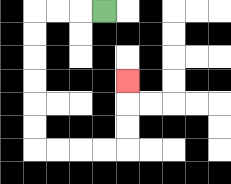{'start': '[4, 0]', 'end': '[5, 3]', 'path_directions': 'L,L,L,D,D,D,D,D,D,R,R,R,R,U,U,U', 'path_coordinates': '[[4, 0], [3, 0], [2, 0], [1, 0], [1, 1], [1, 2], [1, 3], [1, 4], [1, 5], [1, 6], [2, 6], [3, 6], [4, 6], [5, 6], [5, 5], [5, 4], [5, 3]]'}